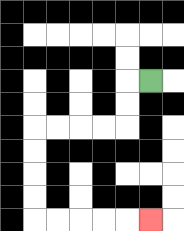{'start': '[6, 3]', 'end': '[6, 9]', 'path_directions': 'L,D,D,L,L,L,L,D,D,D,D,R,R,R,R,R', 'path_coordinates': '[[6, 3], [5, 3], [5, 4], [5, 5], [4, 5], [3, 5], [2, 5], [1, 5], [1, 6], [1, 7], [1, 8], [1, 9], [2, 9], [3, 9], [4, 9], [5, 9], [6, 9]]'}